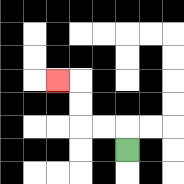{'start': '[5, 6]', 'end': '[2, 3]', 'path_directions': 'U,L,L,U,U,L', 'path_coordinates': '[[5, 6], [5, 5], [4, 5], [3, 5], [3, 4], [3, 3], [2, 3]]'}